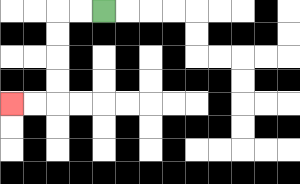{'start': '[4, 0]', 'end': '[0, 4]', 'path_directions': 'L,L,D,D,D,D,L,L', 'path_coordinates': '[[4, 0], [3, 0], [2, 0], [2, 1], [2, 2], [2, 3], [2, 4], [1, 4], [0, 4]]'}